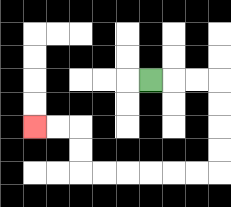{'start': '[6, 3]', 'end': '[1, 5]', 'path_directions': 'R,R,R,D,D,D,D,L,L,L,L,L,L,U,U,L,L', 'path_coordinates': '[[6, 3], [7, 3], [8, 3], [9, 3], [9, 4], [9, 5], [9, 6], [9, 7], [8, 7], [7, 7], [6, 7], [5, 7], [4, 7], [3, 7], [3, 6], [3, 5], [2, 5], [1, 5]]'}